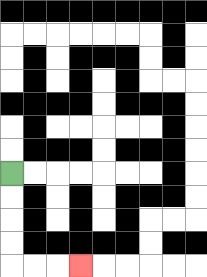{'start': '[0, 7]', 'end': '[3, 11]', 'path_directions': 'D,D,D,D,R,R,R', 'path_coordinates': '[[0, 7], [0, 8], [0, 9], [0, 10], [0, 11], [1, 11], [2, 11], [3, 11]]'}